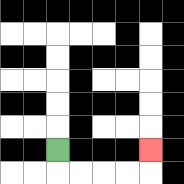{'start': '[2, 6]', 'end': '[6, 6]', 'path_directions': 'D,R,R,R,R,U', 'path_coordinates': '[[2, 6], [2, 7], [3, 7], [4, 7], [5, 7], [6, 7], [6, 6]]'}